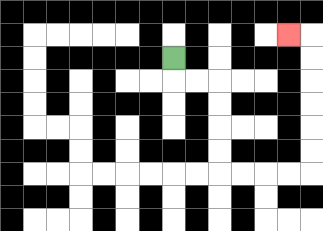{'start': '[7, 2]', 'end': '[12, 1]', 'path_directions': 'D,R,R,D,D,D,D,R,R,R,R,U,U,U,U,U,U,L', 'path_coordinates': '[[7, 2], [7, 3], [8, 3], [9, 3], [9, 4], [9, 5], [9, 6], [9, 7], [10, 7], [11, 7], [12, 7], [13, 7], [13, 6], [13, 5], [13, 4], [13, 3], [13, 2], [13, 1], [12, 1]]'}